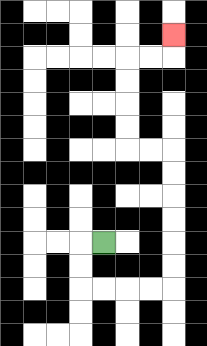{'start': '[4, 10]', 'end': '[7, 1]', 'path_directions': 'L,D,D,R,R,R,R,U,U,U,U,U,U,L,L,U,U,U,U,R,R,U', 'path_coordinates': '[[4, 10], [3, 10], [3, 11], [3, 12], [4, 12], [5, 12], [6, 12], [7, 12], [7, 11], [7, 10], [7, 9], [7, 8], [7, 7], [7, 6], [6, 6], [5, 6], [5, 5], [5, 4], [5, 3], [5, 2], [6, 2], [7, 2], [7, 1]]'}